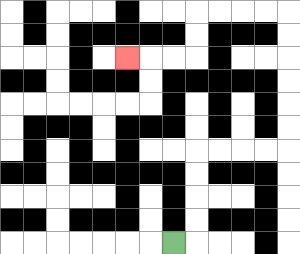{'start': '[7, 10]', 'end': '[5, 2]', 'path_directions': 'R,U,U,U,U,R,R,R,R,U,U,U,U,U,U,L,L,L,L,D,D,L,L,L', 'path_coordinates': '[[7, 10], [8, 10], [8, 9], [8, 8], [8, 7], [8, 6], [9, 6], [10, 6], [11, 6], [12, 6], [12, 5], [12, 4], [12, 3], [12, 2], [12, 1], [12, 0], [11, 0], [10, 0], [9, 0], [8, 0], [8, 1], [8, 2], [7, 2], [6, 2], [5, 2]]'}